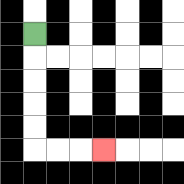{'start': '[1, 1]', 'end': '[4, 6]', 'path_directions': 'D,D,D,D,D,R,R,R', 'path_coordinates': '[[1, 1], [1, 2], [1, 3], [1, 4], [1, 5], [1, 6], [2, 6], [3, 6], [4, 6]]'}